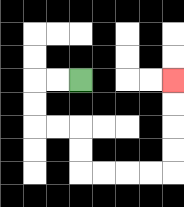{'start': '[3, 3]', 'end': '[7, 3]', 'path_directions': 'L,L,D,D,R,R,D,D,R,R,R,R,U,U,U,U', 'path_coordinates': '[[3, 3], [2, 3], [1, 3], [1, 4], [1, 5], [2, 5], [3, 5], [3, 6], [3, 7], [4, 7], [5, 7], [6, 7], [7, 7], [7, 6], [7, 5], [7, 4], [7, 3]]'}